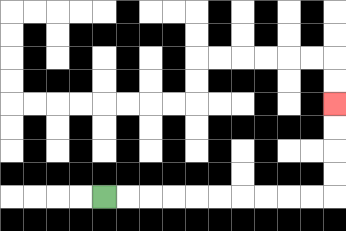{'start': '[4, 8]', 'end': '[14, 4]', 'path_directions': 'R,R,R,R,R,R,R,R,R,R,U,U,U,U', 'path_coordinates': '[[4, 8], [5, 8], [6, 8], [7, 8], [8, 8], [9, 8], [10, 8], [11, 8], [12, 8], [13, 8], [14, 8], [14, 7], [14, 6], [14, 5], [14, 4]]'}